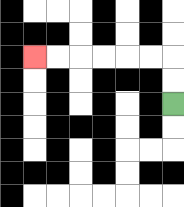{'start': '[7, 4]', 'end': '[1, 2]', 'path_directions': 'U,U,L,L,L,L,L,L', 'path_coordinates': '[[7, 4], [7, 3], [7, 2], [6, 2], [5, 2], [4, 2], [3, 2], [2, 2], [1, 2]]'}